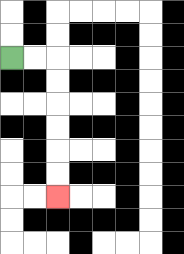{'start': '[0, 2]', 'end': '[2, 8]', 'path_directions': 'R,R,D,D,D,D,D,D', 'path_coordinates': '[[0, 2], [1, 2], [2, 2], [2, 3], [2, 4], [2, 5], [2, 6], [2, 7], [2, 8]]'}